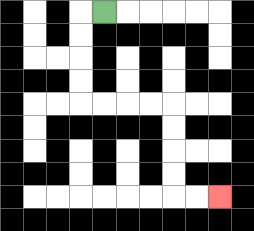{'start': '[4, 0]', 'end': '[9, 8]', 'path_directions': 'L,D,D,D,D,R,R,R,R,D,D,D,D,R,R', 'path_coordinates': '[[4, 0], [3, 0], [3, 1], [3, 2], [3, 3], [3, 4], [4, 4], [5, 4], [6, 4], [7, 4], [7, 5], [7, 6], [7, 7], [7, 8], [8, 8], [9, 8]]'}